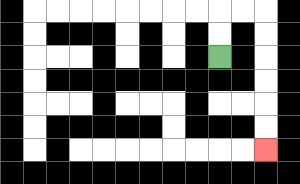{'start': '[9, 2]', 'end': '[11, 6]', 'path_directions': 'U,U,R,R,D,D,D,D,D,D', 'path_coordinates': '[[9, 2], [9, 1], [9, 0], [10, 0], [11, 0], [11, 1], [11, 2], [11, 3], [11, 4], [11, 5], [11, 6]]'}